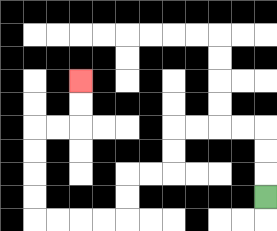{'start': '[11, 8]', 'end': '[3, 3]', 'path_directions': 'U,U,U,L,L,L,L,D,D,L,L,D,D,L,L,L,L,U,U,U,U,R,R,U,U', 'path_coordinates': '[[11, 8], [11, 7], [11, 6], [11, 5], [10, 5], [9, 5], [8, 5], [7, 5], [7, 6], [7, 7], [6, 7], [5, 7], [5, 8], [5, 9], [4, 9], [3, 9], [2, 9], [1, 9], [1, 8], [1, 7], [1, 6], [1, 5], [2, 5], [3, 5], [3, 4], [3, 3]]'}